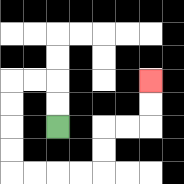{'start': '[2, 5]', 'end': '[6, 3]', 'path_directions': 'U,U,L,L,D,D,D,D,R,R,R,R,U,U,R,R,U,U', 'path_coordinates': '[[2, 5], [2, 4], [2, 3], [1, 3], [0, 3], [0, 4], [0, 5], [0, 6], [0, 7], [1, 7], [2, 7], [3, 7], [4, 7], [4, 6], [4, 5], [5, 5], [6, 5], [6, 4], [6, 3]]'}